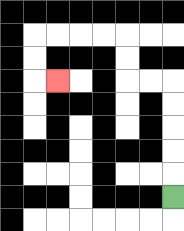{'start': '[7, 8]', 'end': '[2, 3]', 'path_directions': 'U,U,U,U,U,L,L,U,U,L,L,L,L,D,D,R', 'path_coordinates': '[[7, 8], [7, 7], [7, 6], [7, 5], [7, 4], [7, 3], [6, 3], [5, 3], [5, 2], [5, 1], [4, 1], [3, 1], [2, 1], [1, 1], [1, 2], [1, 3], [2, 3]]'}